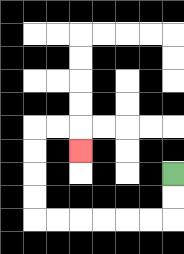{'start': '[7, 7]', 'end': '[3, 6]', 'path_directions': 'D,D,L,L,L,L,L,L,U,U,U,U,R,R,D', 'path_coordinates': '[[7, 7], [7, 8], [7, 9], [6, 9], [5, 9], [4, 9], [3, 9], [2, 9], [1, 9], [1, 8], [1, 7], [1, 6], [1, 5], [2, 5], [3, 5], [3, 6]]'}